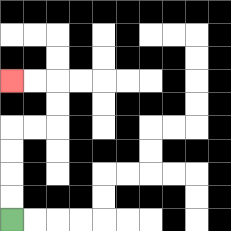{'start': '[0, 9]', 'end': '[0, 3]', 'path_directions': 'U,U,U,U,R,R,U,U,L,L', 'path_coordinates': '[[0, 9], [0, 8], [0, 7], [0, 6], [0, 5], [1, 5], [2, 5], [2, 4], [2, 3], [1, 3], [0, 3]]'}